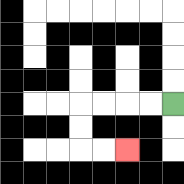{'start': '[7, 4]', 'end': '[5, 6]', 'path_directions': 'L,L,L,L,D,D,R,R', 'path_coordinates': '[[7, 4], [6, 4], [5, 4], [4, 4], [3, 4], [3, 5], [3, 6], [4, 6], [5, 6]]'}